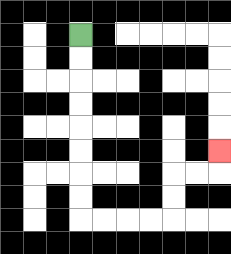{'start': '[3, 1]', 'end': '[9, 6]', 'path_directions': 'D,D,D,D,D,D,D,D,R,R,R,R,U,U,R,R,U', 'path_coordinates': '[[3, 1], [3, 2], [3, 3], [3, 4], [3, 5], [3, 6], [3, 7], [3, 8], [3, 9], [4, 9], [5, 9], [6, 9], [7, 9], [7, 8], [7, 7], [8, 7], [9, 7], [9, 6]]'}